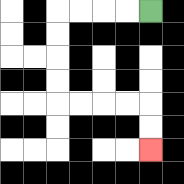{'start': '[6, 0]', 'end': '[6, 6]', 'path_directions': 'L,L,L,L,D,D,D,D,R,R,R,R,D,D', 'path_coordinates': '[[6, 0], [5, 0], [4, 0], [3, 0], [2, 0], [2, 1], [2, 2], [2, 3], [2, 4], [3, 4], [4, 4], [5, 4], [6, 4], [6, 5], [6, 6]]'}